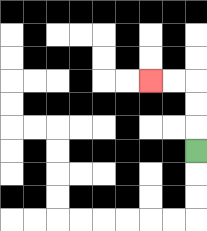{'start': '[8, 6]', 'end': '[6, 3]', 'path_directions': 'U,U,U,L,L', 'path_coordinates': '[[8, 6], [8, 5], [8, 4], [8, 3], [7, 3], [6, 3]]'}